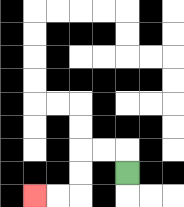{'start': '[5, 7]', 'end': '[1, 8]', 'path_directions': 'U,L,L,D,D,L,L', 'path_coordinates': '[[5, 7], [5, 6], [4, 6], [3, 6], [3, 7], [3, 8], [2, 8], [1, 8]]'}